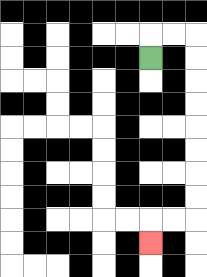{'start': '[6, 2]', 'end': '[6, 10]', 'path_directions': 'U,R,R,D,D,D,D,D,D,D,D,L,L,D', 'path_coordinates': '[[6, 2], [6, 1], [7, 1], [8, 1], [8, 2], [8, 3], [8, 4], [8, 5], [8, 6], [8, 7], [8, 8], [8, 9], [7, 9], [6, 9], [6, 10]]'}